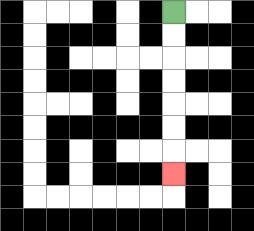{'start': '[7, 0]', 'end': '[7, 7]', 'path_directions': 'D,D,D,D,D,D,D', 'path_coordinates': '[[7, 0], [7, 1], [7, 2], [7, 3], [7, 4], [7, 5], [7, 6], [7, 7]]'}